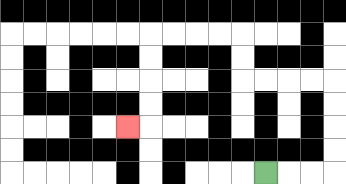{'start': '[11, 7]', 'end': '[5, 5]', 'path_directions': 'R,R,R,U,U,U,U,L,L,L,L,U,U,L,L,L,L,D,D,D,D,L', 'path_coordinates': '[[11, 7], [12, 7], [13, 7], [14, 7], [14, 6], [14, 5], [14, 4], [14, 3], [13, 3], [12, 3], [11, 3], [10, 3], [10, 2], [10, 1], [9, 1], [8, 1], [7, 1], [6, 1], [6, 2], [6, 3], [6, 4], [6, 5], [5, 5]]'}